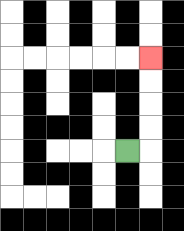{'start': '[5, 6]', 'end': '[6, 2]', 'path_directions': 'R,U,U,U,U', 'path_coordinates': '[[5, 6], [6, 6], [6, 5], [6, 4], [6, 3], [6, 2]]'}